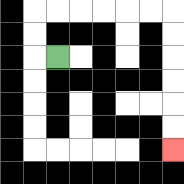{'start': '[2, 2]', 'end': '[7, 6]', 'path_directions': 'L,U,U,R,R,R,R,R,R,D,D,D,D,D,D', 'path_coordinates': '[[2, 2], [1, 2], [1, 1], [1, 0], [2, 0], [3, 0], [4, 0], [5, 0], [6, 0], [7, 0], [7, 1], [7, 2], [7, 3], [7, 4], [7, 5], [7, 6]]'}